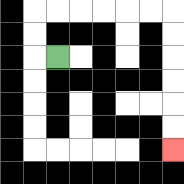{'start': '[2, 2]', 'end': '[7, 6]', 'path_directions': 'L,U,U,R,R,R,R,R,R,D,D,D,D,D,D', 'path_coordinates': '[[2, 2], [1, 2], [1, 1], [1, 0], [2, 0], [3, 0], [4, 0], [5, 0], [6, 0], [7, 0], [7, 1], [7, 2], [7, 3], [7, 4], [7, 5], [7, 6]]'}